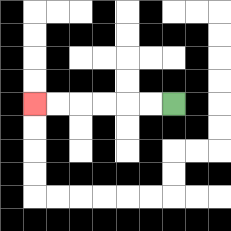{'start': '[7, 4]', 'end': '[1, 4]', 'path_directions': 'L,L,L,L,L,L', 'path_coordinates': '[[7, 4], [6, 4], [5, 4], [4, 4], [3, 4], [2, 4], [1, 4]]'}